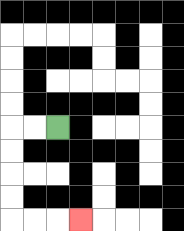{'start': '[2, 5]', 'end': '[3, 9]', 'path_directions': 'L,L,D,D,D,D,R,R,R', 'path_coordinates': '[[2, 5], [1, 5], [0, 5], [0, 6], [0, 7], [0, 8], [0, 9], [1, 9], [2, 9], [3, 9]]'}